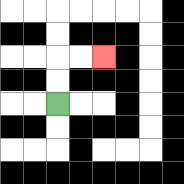{'start': '[2, 4]', 'end': '[4, 2]', 'path_directions': 'U,U,R,R', 'path_coordinates': '[[2, 4], [2, 3], [2, 2], [3, 2], [4, 2]]'}